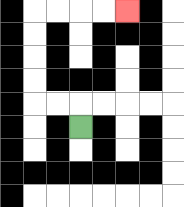{'start': '[3, 5]', 'end': '[5, 0]', 'path_directions': 'U,L,L,U,U,U,U,R,R,R,R', 'path_coordinates': '[[3, 5], [3, 4], [2, 4], [1, 4], [1, 3], [1, 2], [1, 1], [1, 0], [2, 0], [3, 0], [4, 0], [5, 0]]'}